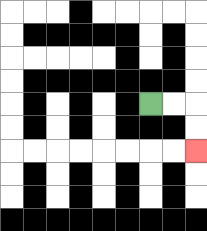{'start': '[6, 4]', 'end': '[8, 6]', 'path_directions': 'R,R,D,D', 'path_coordinates': '[[6, 4], [7, 4], [8, 4], [8, 5], [8, 6]]'}